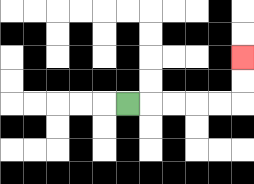{'start': '[5, 4]', 'end': '[10, 2]', 'path_directions': 'R,R,R,R,R,U,U', 'path_coordinates': '[[5, 4], [6, 4], [7, 4], [8, 4], [9, 4], [10, 4], [10, 3], [10, 2]]'}